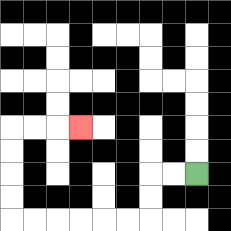{'start': '[8, 7]', 'end': '[3, 5]', 'path_directions': 'L,L,D,D,L,L,L,L,L,L,U,U,U,U,R,R,R', 'path_coordinates': '[[8, 7], [7, 7], [6, 7], [6, 8], [6, 9], [5, 9], [4, 9], [3, 9], [2, 9], [1, 9], [0, 9], [0, 8], [0, 7], [0, 6], [0, 5], [1, 5], [2, 5], [3, 5]]'}